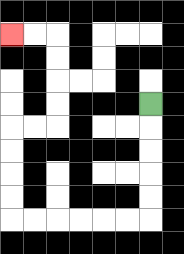{'start': '[6, 4]', 'end': '[0, 1]', 'path_directions': 'D,D,D,D,D,L,L,L,L,L,L,U,U,U,U,R,R,U,U,U,U,L,L', 'path_coordinates': '[[6, 4], [6, 5], [6, 6], [6, 7], [6, 8], [6, 9], [5, 9], [4, 9], [3, 9], [2, 9], [1, 9], [0, 9], [0, 8], [0, 7], [0, 6], [0, 5], [1, 5], [2, 5], [2, 4], [2, 3], [2, 2], [2, 1], [1, 1], [0, 1]]'}